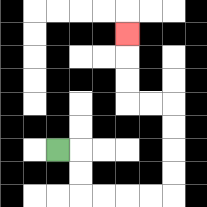{'start': '[2, 6]', 'end': '[5, 1]', 'path_directions': 'R,D,D,R,R,R,R,U,U,U,U,L,L,U,U,U', 'path_coordinates': '[[2, 6], [3, 6], [3, 7], [3, 8], [4, 8], [5, 8], [6, 8], [7, 8], [7, 7], [7, 6], [7, 5], [7, 4], [6, 4], [5, 4], [5, 3], [5, 2], [5, 1]]'}